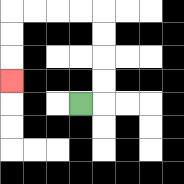{'start': '[3, 4]', 'end': '[0, 3]', 'path_directions': 'R,U,U,U,U,L,L,L,L,D,D,D', 'path_coordinates': '[[3, 4], [4, 4], [4, 3], [4, 2], [4, 1], [4, 0], [3, 0], [2, 0], [1, 0], [0, 0], [0, 1], [0, 2], [0, 3]]'}